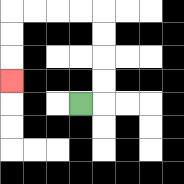{'start': '[3, 4]', 'end': '[0, 3]', 'path_directions': 'R,U,U,U,U,L,L,L,L,D,D,D', 'path_coordinates': '[[3, 4], [4, 4], [4, 3], [4, 2], [4, 1], [4, 0], [3, 0], [2, 0], [1, 0], [0, 0], [0, 1], [0, 2], [0, 3]]'}